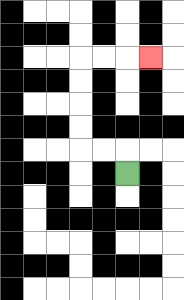{'start': '[5, 7]', 'end': '[6, 2]', 'path_directions': 'U,L,L,U,U,U,U,R,R,R', 'path_coordinates': '[[5, 7], [5, 6], [4, 6], [3, 6], [3, 5], [3, 4], [3, 3], [3, 2], [4, 2], [5, 2], [6, 2]]'}